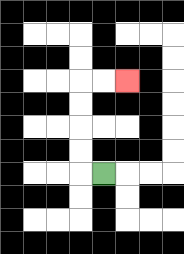{'start': '[4, 7]', 'end': '[5, 3]', 'path_directions': 'L,U,U,U,U,R,R', 'path_coordinates': '[[4, 7], [3, 7], [3, 6], [3, 5], [3, 4], [3, 3], [4, 3], [5, 3]]'}